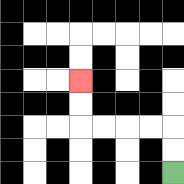{'start': '[7, 7]', 'end': '[3, 3]', 'path_directions': 'U,U,L,L,L,L,U,U', 'path_coordinates': '[[7, 7], [7, 6], [7, 5], [6, 5], [5, 5], [4, 5], [3, 5], [3, 4], [3, 3]]'}